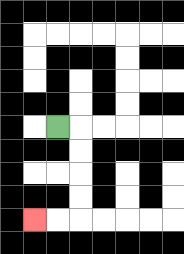{'start': '[2, 5]', 'end': '[1, 9]', 'path_directions': 'R,D,D,D,D,L,L', 'path_coordinates': '[[2, 5], [3, 5], [3, 6], [3, 7], [3, 8], [3, 9], [2, 9], [1, 9]]'}